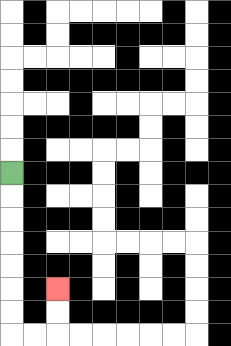{'start': '[0, 7]', 'end': '[2, 12]', 'path_directions': 'D,D,D,D,D,D,D,R,R,U,U', 'path_coordinates': '[[0, 7], [0, 8], [0, 9], [0, 10], [0, 11], [0, 12], [0, 13], [0, 14], [1, 14], [2, 14], [2, 13], [2, 12]]'}